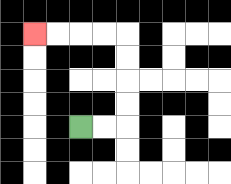{'start': '[3, 5]', 'end': '[1, 1]', 'path_directions': 'R,R,U,U,U,U,L,L,L,L', 'path_coordinates': '[[3, 5], [4, 5], [5, 5], [5, 4], [5, 3], [5, 2], [5, 1], [4, 1], [3, 1], [2, 1], [1, 1]]'}